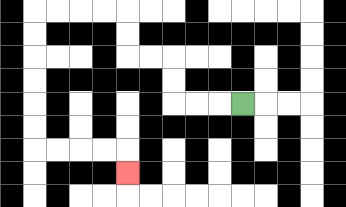{'start': '[10, 4]', 'end': '[5, 7]', 'path_directions': 'L,L,L,U,U,L,L,U,U,L,L,L,L,D,D,D,D,D,D,R,R,R,R,D', 'path_coordinates': '[[10, 4], [9, 4], [8, 4], [7, 4], [7, 3], [7, 2], [6, 2], [5, 2], [5, 1], [5, 0], [4, 0], [3, 0], [2, 0], [1, 0], [1, 1], [1, 2], [1, 3], [1, 4], [1, 5], [1, 6], [2, 6], [3, 6], [4, 6], [5, 6], [5, 7]]'}